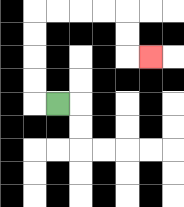{'start': '[2, 4]', 'end': '[6, 2]', 'path_directions': 'L,U,U,U,U,R,R,R,R,D,D,R', 'path_coordinates': '[[2, 4], [1, 4], [1, 3], [1, 2], [1, 1], [1, 0], [2, 0], [3, 0], [4, 0], [5, 0], [5, 1], [5, 2], [6, 2]]'}